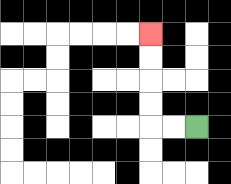{'start': '[8, 5]', 'end': '[6, 1]', 'path_directions': 'L,L,U,U,U,U', 'path_coordinates': '[[8, 5], [7, 5], [6, 5], [6, 4], [6, 3], [6, 2], [6, 1]]'}